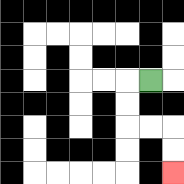{'start': '[6, 3]', 'end': '[7, 7]', 'path_directions': 'L,D,D,R,R,D,D', 'path_coordinates': '[[6, 3], [5, 3], [5, 4], [5, 5], [6, 5], [7, 5], [7, 6], [7, 7]]'}